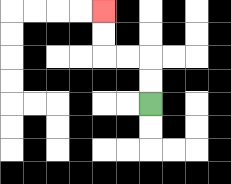{'start': '[6, 4]', 'end': '[4, 0]', 'path_directions': 'U,U,L,L,U,U', 'path_coordinates': '[[6, 4], [6, 3], [6, 2], [5, 2], [4, 2], [4, 1], [4, 0]]'}